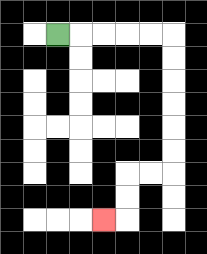{'start': '[2, 1]', 'end': '[4, 9]', 'path_directions': 'R,R,R,R,R,D,D,D,D,D,D,L,L,D,D,L', 'path_coordinates': '[[2, 1], [3, 1], [4, 1], [5, 1], [6, 1], [7, 1], [7, 2], [7, 3], [7, 4], [7, 5], [7, 6], [7, 7], [6, 7], [5, 7], [5, 8], [5, 9], [4, 9]]'}